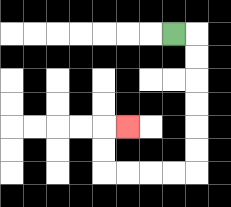{'start': '[7, 1]', 'end': '[5, 5]', 'path_directions': 'R,D,D,D,D,D,D,L,L,L,L,U,U,R', 'path_coordinates': '[[7, 1], [8, 1], [8, 2], [8, 3], [8, 4], [8, 5], [8, 6], [8, 7], [7, 7], [6, 7], [5, 7], [4, 7], [4, 6], [4, 5], [5, 5]]'}